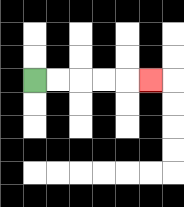{'start': '[1, 3]', 'end': '[6, 3]', 'path_directions': 'R,R,R,R,R', 'path_coordinates': '[[1, 3], [2, 3], [3, 3], [4, 3], [5, 3], [6, 3]]'}